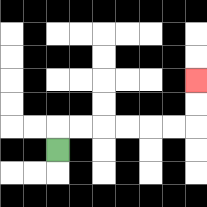{'start': '[2, 6]', 'end': '[8, 3]', 'path_directions': 'U,R,R,R,R,R,R,U,U', 'path_coordinates': '[[2, 6], [2, 5], [3, 5], [4, 5], [5, 5], [6, 5], [7, 5], [8, 5], [8, 4], [8, 3]]'}